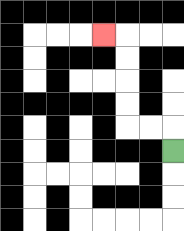{'start': '[7, 6]', 'end': '[4, 1]', 'path_directions': 'U,L,L,U,U,U,U,L', 'path_coordinates': '[[7, 6], [7, 5], [6, 5], [5, 5], [5, 4], [5, 3], [5, 2], [5, 1], [4, 1]]'}